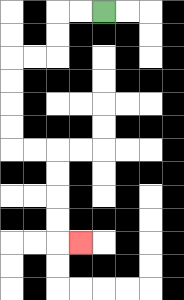{'start': '[4, 0]', 'end': '[3, 10]', 'path_directions': 'L,L,D,D,L,L,D,D,D,D,R,R,D,D,D,D,R', 'path_coordinates': '[[4, 0], [3, 0], [2, 0], [2, 1], [2, 2], [1, 2], [0, 2], [0, 3], [0, 4], [0, 5], [0, 6], [1, 6], [2, 6], [2, 7], [2, 8], [2, 9], [2, 10], [3, 10]]'}